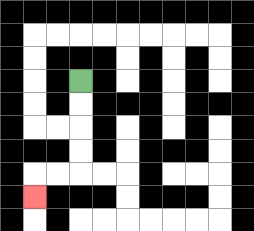{'start': '[3, 3]', 'end': '[1, 8]', 'path_directions': 'D,D,D,D,L,L,D', 'path_coordinates': '[[3, 3], [3, 4], [3, 5], [3, 6], [3, 7], [2, 7], [1, 7], [1, 8]]'}